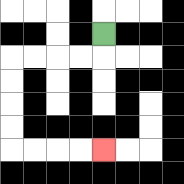{'start': '[4, 1]', 'end': '[4, 6]', 'path_directions': 'D,L,L,L,L,D,D,D,D,R,R,R,R', 'path_coordinates': '[[4, 1], [4, 2], [3, 2], [2, 2], [1, 2], [0, 2], [0, 3], [0, 4], [0, 5], [0, 6], [1, 6], [2, 6], [3, 6], [4, 6]]'}